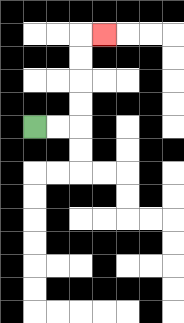{'start': '[1, 5]', 'end': '[4, 1]', 'path_directions': 'R,R,U,U,U,U,R', 'path_coordinates': '[[1, 5], [2, 5], [3, 5], [3, 4], [3, 3], [3, 2], [3, 1], [4, 1]]'}